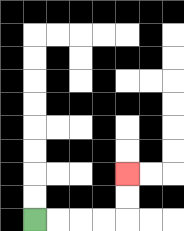{'start': '[1, 9]', 'end': '[5, 7]', 'path_directions': 'R,R,R,R,U,U', 'path_coordinates': '[[1, 9], [2, 9], [3, 9], [4, 9], [5, 9], [5, 8], [5, 7]]'}